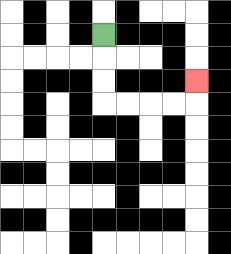{'start': '[4, 1]', 'end': '[8, 3]', 'path_directions': 'D,D,D,R,R,R,R,U', 'path_coordinates': '[[4, 1], [4, 2], [4, 3], [4, 4], [5, 4], [6, 4], [7, 4], [8, 4], [8, 3]]'}